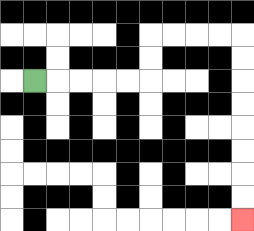{'start': '[1, 3]', 'end': '[10, 9]', 'path_directions': 'R,R,R,R,R,U,U,R,R,R,R,D,D,D,D,D,D,D,D', 'path_coordinates': '[[1, 3], [2, 3], [3, 3], [4, 3], [5, 3], [6, 3], [6, 2], [6, 1], [7, 1], [8, 1], [9, 1], [10, 1], [10, 2], [10, 3], [10, 4], [10, 5], [10, 6], [10, 7], [10, 8], [10, 9]]'}